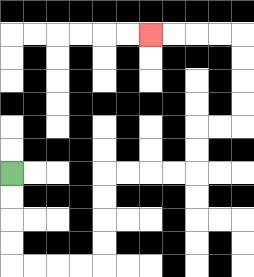{'start': '[0, 7]', 'end': '[6, 1]', 'path_directions': 'D,D,D,D,R,R,R,R,U,U,U,U,R,R,R,R,U,U,R,R,U,U,U,U,L,L,L,L', 'path_coordinates': '[[0, 7], [0, 8], [0, 9], [0, 10], [0, 11], [1, 11], [2, 11], [3, 11], [4, 11], [4, 10], [4, 9], [4, 8], [4, 7], [5, 7], [6, 7], [7, 7], [8, 7], [8, 6], [8, 5], [9, 5], [10, 5], [10, 4], [10, 3], [10, 2], [10, 1], [9, 1], [8, 1], [7, 1], [6, 1]]'}